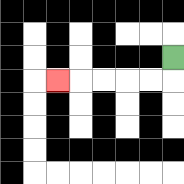{'start': '[7, 2]', 'end': '[2, 3]', 'path_directions': 'D,L,L,L,L,L', 'path_coordinates': '[[7, 2], [7, 3], [6, 3], [5, 3], [4, 3], [3, 3], [2, 3]]'}